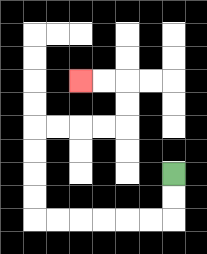{'start': '[7, 7]', 'end': '[3, 3]', 'path_directions': 'D,D,L,L,L,L,L,L,U,U,U,U,R,R,R,R,U,U,L,L', 'path_coordinates': '[[7, 7], [7, 8], [7, 9], [6, 9], [5, 9], [4, 9], [3, 9], [2, 9], [1, 9], [1, 8], [1, 7], [1, 6], [1, 5], [2, 5], [3, 5], [4, 5], [5, 5], [5, 4], [5, 3], [4, 3], [3, 3]]'}